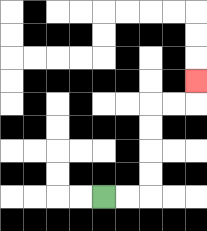{'start': '[4, 8]', 'end': '[8, 3]', 'path_directions': 'R,R,U,U,U,U,R,R,U', 'path_coordinates': '[[4, 8], [5, 8], [6, 8], [6, 7], [6, 6], [6, 5], [6, 4], [7, 4], [8, 4], [8, 3]]'}